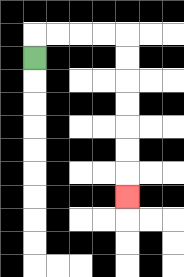{'start': '[1, 2]', 'end': '[5, 8]', 'path_directions': 'U,R,R,R,R,D,D,D,D,D,D,D', 'path_coordinates': '[[1, 2], [1, 1], [2, 1], [3, 1], [4, 1], [5, 1], [5, 2], [5, 3], [5, 4], [5, 5], [5, 6], [5, 7], [5, 8]]'}